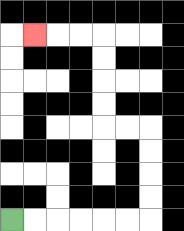{'start': '[0, 9]', 'end': '[1, 1]', 'path_directions': 'R,R,R,R,R,R,U,U,U,U,L,L,U,U,U,U,L,L,L', 'path_coordinates': '[[0, 9], [1, 9], [2, 9], [3, 9], [4, 9], [5, 9], [6, 9], [6, 8], [6, 7], [6, 6], [6, 5], [5, 5], [4, 5], [4, 4], [4, 3], [4, 2], [4, 1], [3, 1], [2, 1], [1, 1]]'}